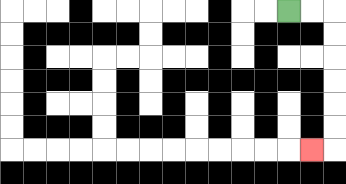{'start': '[12, 0]', 'end': '[13, 6]', 'path_directions': 'R,R,D,D,D,D,D,D,L', 'path_coordinates': '[[12, 0], [13, 0], [14, 0], [14, 1], [14, 2], [14, 3], [14, 4], [14, 5], [14, 6], [13, 6]]'}